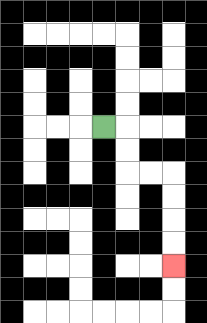{'start': '[4, 5]', 'end': '[7, 11]', 'path_directions': 'R,D,D,R,R,D,D,D,D', 'path_coordinates': '[[4, 5], [5, 5], [5, 6], [5, 7], [6, 7], [7, 7], [7, 8], [7, 9], [7, 10], [7, 11]]'}